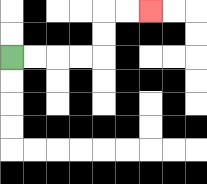{'start': '[0, 2]', 'end': '[6, 0]', 'path_directions': 'R,R,R,R,U,U,R,R', 'path_coordinates': '[[0, 2], [1, 2], [2, 2], [3, 2], [4, 2], [4, 1], [4, 0], [5, 0], [6, 0]]'}